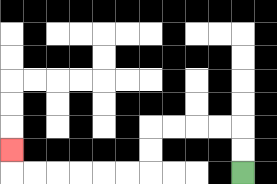{'start': '[10, 7]', 'end': '[0, 6]', 'path_directions': 'U,U,L,L,L,L,D,D,L,L,L,L,L,L,U', 'path_coordinates': '[[10, 7], [10, 6], [10, 5], [9, 5], [8, 5], [7, 5], [6, 5], [6, 6], [6, 7], [5, 7], [4, 7], [3, 7], [2, 7], [1, 7], [0, 7], [0, 6]]'}